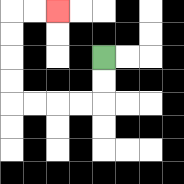{'start': '[4, 2]', 'end': '[2, 0]', 'path_directions': 'D,D,L,L,L,L,U,U,U,U,R,R', 'path_coordinates': '[[4, 2], [4, 3], [4, 4], [3, 4], [2, 4], [1, 4], [0, 4], [0, 3], [0, 2], [0, 1], [0, 0], [1, 0], [2, 0]]'}